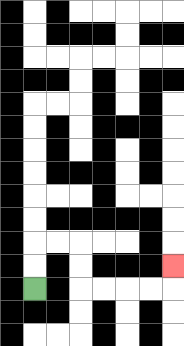{'start': '[1, 12]', 'end': '[7, 11]', 'path_directions': 'U,U,R,R,D,D,R,R,R,R,U', 'path_coordinates': '[[1, 12], [1, 11], [1, 10], [2, 10], [3, 10], [3, 11], [3, 12], [4, 12], [5, 12], [6, 12], [7, 12], [7, 11]]'}